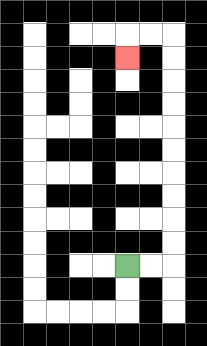{'start': '[5, 11]', 'end': '[5, 2]', 'path_directions': 'R,R,U,U,U,U,U,U,U,U,U,U,L,L,D', 'path_coordinates': '[[5, 11], [6, 11], [7, 11], [7, 10], [7, 9], [7, 8], [7, 7], [7, 6], [7, 5], [7, 4], [7, 3], [7, 2], [7, 1], [6, 1], [5, 1], [5, 2]]'}